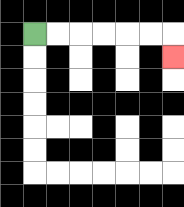{'start': '[1, 1]', 'end': '[7, 2]', 'path_directions': 'R,R,R,R,R,R,D', 'path_coordinates': '[[1, 1], [2, 1], [3, 1], [4, 1], [5, 1], [6, 1], [7, 1], [7, 2]]'}